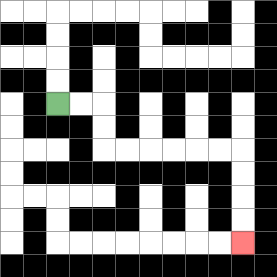{'start': '[2, 4]', 'end': '[10, 10]', 'path_directions': 'R,R,D,D,R,R,R,R,R,R,D,D,D,D', 'path_coordinates': '[[2, 4], [3, 4], [4, 4], [4, 5], [4, 6], [5, 6], [6, 6], [7, 6], [8, 6], [9, 6], [10, 6], [10, 7], [10, 8], [10, 9], [10, 10]]'}